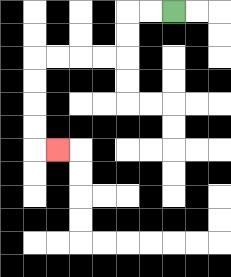{'start': '[7, 0]', 'end': '[2, 6]', 'path_directions': 'L,L,D,D,L,L,L,L,D,D,D,D,R', 'path_coordinates': '[[7, 0], [6, 0], [5, 0], [5, 1], [5, 2], [4, 2], [3, 2], [2, 2], [1, 2], [1, 3], [1, 4], [1, 5], [1, 6], [2, 6]]'}